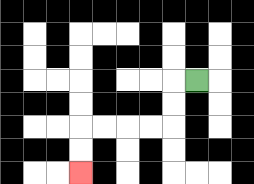{'start': '[8, 3]', 'end': '[3, 7]', 'path_directions': 'L,D,D,L,L,L,L,D,D', 'path_coordinates': '[[8, 3], [7, 3], [7, 4], [7, 5], [6, 5], [5, 5], [4, 5], [3, 5], [3, 6], [3, 7]]'}